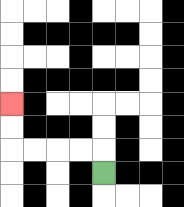{'start': '[4, 7]', 'end': '[0, 4]', 'path_directions': 'U,L,L,L,L,U,U', 'path_coordinates': '[[4, 7], [4, 6], [3, 6], [2, 6], [1, 6], [0, 6], [0, 5], [0, 4]]'}